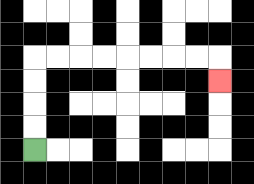{'start': '[1, 6]', 'end': '[9, 3]', 'path_directions': 'U,U,U,U,R,R,R,R,R,R,R,R,D', 'path_coordinates': '[[1, 6], [1, 5], [1, 4], [1, 3], [1, 2], [2, 2], [3, 2], [4, 2], [5, 2], [6, 2], [7, 2], [8, 2], [9, 2], [9, 3]]'}